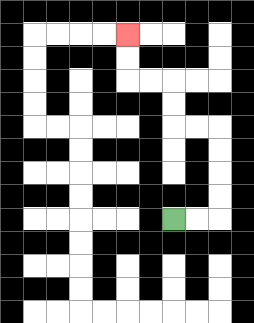{'start': '[7, 9]', 'end': '[5, 1]', 'path_directions': 'R,R,U,U,U,U,L,L,U,U,L,L,U,U', 'path_coordinates': '[[7, 9], [8, 9], [9, 9], [9, 8], [9, 7], [9, 6], [9, 5], [8, 5], [7, 5], [7, 4], [7, 3], [6, 3], [5, 3], [5, 2], [5, 1]]'}